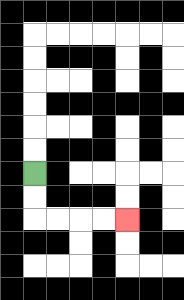{'start': '[1, 7]', 'end': '[5, 9]', 'path_directions': 'D,D,R,R,R,R', 'path_coordinates': '[[1, 7], [1, 8], [1, 9], [2, 9], [3, 9], [4, 9], [5, 9]]'}